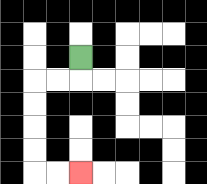{'start': '[3, 2]', 'end': '[3, 7]', 'path_directions': 'D,L,L,D,D,D,D,R,R', 'path_coordinates': '[[3, 2], [3, 3], [2, 3], [1, 3], [1, 4], [1, 5], [1, 6], [1, 7], [2, 7], [3, 7]]'}